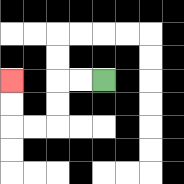{'start': '[4, 3]', 'end': '[0, 3]', 'path_directions': 'L,L,D,D,L,L,U,U', 'path_coordinates': '[[4, 3], [3, 3], [2, 3], [2, 4], [2, 5], [1, 5], [0, 5], [0, 4], [0, 3]]'}